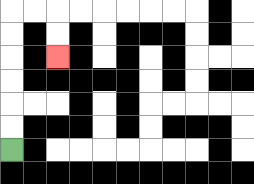{'start': '[0, 6]', 'end': '[2, 2]', 'path_directions': 'U,U,U,U,U,U,R,R,D,D', 'path_coordinates': '[[0, 6], [0, 5], [0, 4], [0, 3], [0, 2], [0, 1], [0, 0], [1, 0], [2, 0], [2, 1], [2, 2]]'}